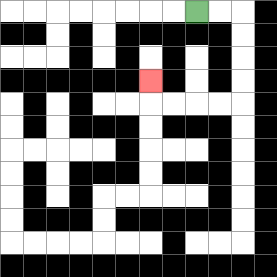{'start': '[8, 0]', 'end': '[6, 3]', 'path_directions': 'R,R,D,D,D,D,L,L,L,L,U', 'path_coordinates': '[[8, 0], [9, 0], [10, 0], [10, 1], [10, 2], [10, 3], [10, 4], [9, 4], [8, 4], [7, 4], [6, 4], [6, 3]]'}